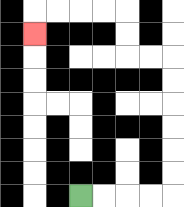{'start': '[3, 8]', 'end': '[1, 1]', 'path_directions': 'R,R,R,R,U,U,U,U,U,U,L,L,U,U,L,L,L,L,D', 'path_coordinates': '[[3, 8], [4, 8], [5, 8], [6, 8], [7, 8], [7, 7], [7, 6], [7, 5], [7, 4], [7, 3], [7, 2], [6, 2], [5, 2], [5, 1], [5, 0], [4, 0], [3, 0], [2, 0], [1, 0], [1, 1]]'}